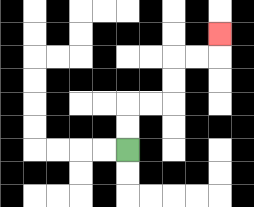{'start': '[5, 6]', 'end': '[9, 1]', 'path_directions': 'U,U,R,R,U,U,R,R,U', 'path_coordinates': '[[5, 6], [5, 5], [5, 4], [6, 4], [7, 4], [7, 3], [7, 2], [8, 2], [9, 2], [9, 1]]'}